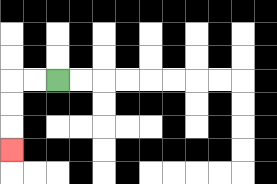{'start': '[2, 3]', 'end': '[0, 6]', 'path_directions': 'L,L,D,D,D', 'path_coordinates': '[[2, 3], [1, 3], [0, 3], [0, 4], [0, 5], [0, 6]]'}